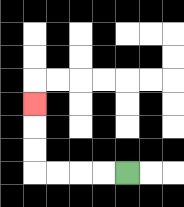{'start': '[5, 7]', 'end': '[1, 4]', 'path_directions': 'L,L,L,L,U,U,U', 'path_coordinates': '[[5, 7], [4, 7], [3, 7], [2, 7], [1, 7], [1, 6], [1, 5], [1, 4]]'}